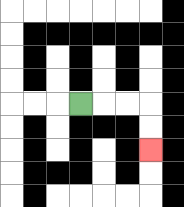{'start': '[3, 4]', 'end': '[6, 6]', 'path_directions': 'R,R,R,D,D', 'path_coordinates': '[[3, 4], [4, 4], [5, 4], [6, 4], [6, 5], [6, 6]]'}